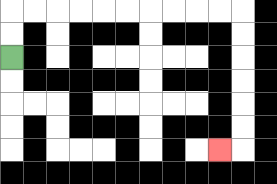{'start': '[0, 2]', 'end': '[9, 6]', 'path_directions': 'U,U,R,R,R,R,R,R,R,R,R,R,D,D,D,D,D,D,L', 'path_coordinates': '[[0, 2], [0, 1], [0, 0], [1, 0], [2, 0], [3, 0], [4, 0], [5, 0], [6, 0], [7, 0], [8, 0], [9, 0], [10, 0], [10, 1], [10, 2], [10, 3], [10, 4], [10, 5], [10, 6], [9, 6]]'}